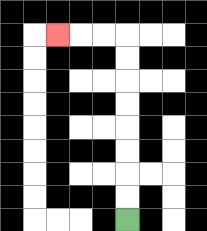{'start': '[5, 9]', 'end': '[2, 1]', 'path_directions': 'U,U,U,U,U,U,U,U,L,L,L', 'path_coordinates': '[[5, 9], [5, 8], [5, 7], [5, 6], [5, 5], [5, 4], [5, 3], [5, 2], [5, 1], [4, 1], [3, 1], [2, 1]]'}